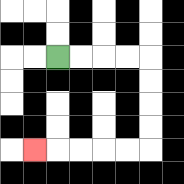{'start': '[2, 2]', 'end': '[1, 6]', 'path_directions': 'R,R,R,R,D,D,D,D,L,L,L,L,L', 'path_coordinates': '[[2, 2], [3, 2], [4, 2], [5, 2], [6, 2], [6, 3], [6, 4], [6, 5], [6, 6], [5, 6], [4, 6], [3, 6], [2, 6], [1, 6]]'}